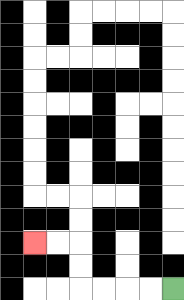{'start': '[7, 12]', 'end': '[1, 10]', 'path_directions': 'L,L,L,L,U,U,L,L', 'path_coordinates': '[[7, 12], [6, 12], [5, 12], [4, 12], [3, 12], [3, 11], [3, 10], [2, 10], [1, 10]]'}